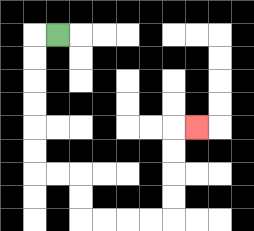{'start': '[2, 1]', 'end': '[8, 5]', 'path_directions': 'L,D,D,D,D,D,D,R,R,D,D,R,R,R,R,U,U,U,U,R', 'path_coordinates': '[[2, 1], [1, 1], [1, 2], [1, 3], [1, 4], [1, 5], [1, 6], [1, 7], [2, 7], [3, 7], [3, 8], [3, 9], [4, 9], [5, 9], [6, 9], [7, 9], [7, 8], [7, 7], [7, 6], [7, 5], [8, 5]]'}